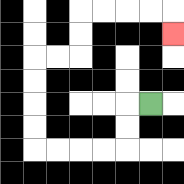{'start': '[6, 4]', 'end': '[7, 1]', 'path_directions': 'L,D,D,L,L,L,L,U,U,U,U,R,R,U,U,R,R,R,R,D', 'path_coordinates': '[[6, 4], [5, 4], [5, 5], [5, 6], [4, 6], [3, 6], [2, 6], [1, 6], [1, 5], [1, 4], [1, 3], [1, 2], [2, 2], [3, 2], [3, 1], [3, 0], [4, 0], [5, 0], [6, 0], [7, 0], [7, 1]]'}